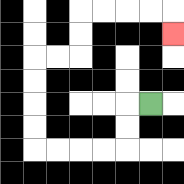{'start': '[6, 4]', 'end': '[7, 1]', 'path_directions': 'L,D,D,L,L,L,L,U,U,U,U,R,R,U,U,R,R,R,R,D', 'path_coordinates': '[[6, 4], [5, 4], [5, 5], [5, 6], [4, 6], [3, 6], [2, 6], [1, 6], [1, 5], [1, 4], [1, 3], [1, 2], [2, 2], [3, 2], [3, 1], [3, 0], [4, 0], [5, 0], [6, 0], [7, 0], [7, 1]]'}